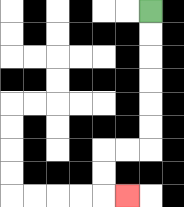{'start': '[6, 0]', 'end': '[5, 8]', 'path_directions': 'D,D,D,D,D,D,L,L,D,D,R', 'path_coordinates': '[[6, 0], [6, 1], [6, 2], [6, 3], [6, 4], [6, 5], [6, 6], [5, 6], [4, 6], [4, 7], [4, 8], [5, 8]]'}